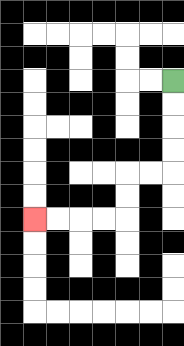{'start': '[7, 3]', 'end': '[1, 9]', 'path_directions': 'D,D,D,D,L,L,D,D,L,L,L,L', 'path_coordinates': '[[7, 3], [7, 4], [7, 5], [7, 6], [7, 7], [6, 7], [5, 7], [5, 8], [5, 9], [4, 9], [3, 9], [2, 9], [1, 9]]'}